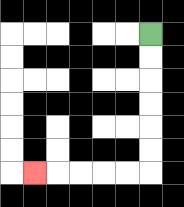{'start': '[6, 1]', 'end': '[1, 7]', 'path_directions': 'D,D,D,D,D,D,L,L,L,L,L', 'path_coordinates': '[[6, 1], [6, 2], [6, 3], [6, 4], [6, 5], [6, 6], [6, 7], [5, 7], [4, 7], [3, 7], [2, 7], [1, 7]]'}